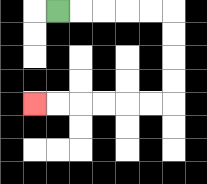{'start': '[2, 0]', 'end': '[1, 4]', 'path_directions': 'R,R,R,R,R,D,D,D,D,L,L,L,L,L,L', 'path_coordinates': '[[2, 0], [3, 0], [4, 0], [5, 0], [6, 0], [7, 0], [7, 1], [7, 2], [7, 3], [7, 4], [6, 4], [5, 4], [4, 4], [3, 4], [2, 4], [1, 4]]'}